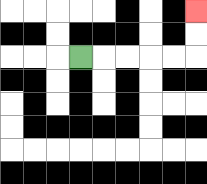{'start': '[3, 2]', 'end': '[8, 0]', 'path_directions': 'R,R,R,R,R,U,U', 'path_coordinates': '[[3, 2], [4, 2], [5, 2], [6, 2], [7, 2], [8, 2], [8, 1], [8, 0]]'}